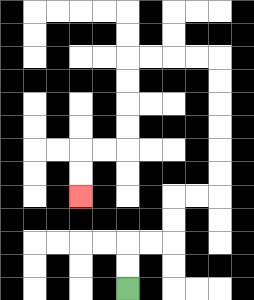{'start': '[5, 12]', 'end': '[3, 8]', 'path_directions': 'U,U,R,R,U,U,R,R,U,U,U,U,U,U,L,L,L,L,D,D,D,D,L,L,D,D', 'path_coordinates': '[[5, 12], [5, 11], [5, 10], [6, 10], [7, 10], [7, 9], [7, 8], [8, 8], [9, 8], [9, 7], [9, 6], [9, 5], [9, 4], [9, 3], [9, 2], [8, 2], [7, 2], [6, 2], [5, 2], [5, 3], [5, 4], [5, 5], [5, 6], [4, 6], [3, 6], [3, 7], [3, 8]]'}